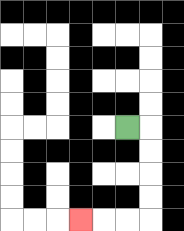{'start': '[5, 5]', 'end': '[3, 9]', 'path_directions': 'R,D,D,D,D,L,L,L', 'path_coordinates': '[[5, 5], [6, 5], [6, 6], [6, 7], [6, 8], [6, 9], [5, 9], [4, 9], [3, 9]]'}